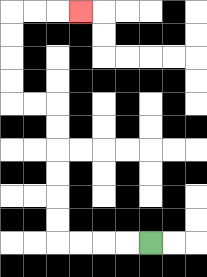{'start': '[6, 10]', 'end': '[3, 0]', 'path_directions': 'L,L,L,L,U,U,U,U,U,U,L,L,U,U,U,U,R,R,R', 'path_coordinates': '[[6, 10], [5, 10], [4, 10], [3, 10], [2, 10], [2, 9], [2, 8], [2, 7], [2, 6], [2, 5], [2, 4], [1, 4], [0, 4], [0, 3], [0, 2], [0, 1], [0, 0], [1, 0], [2, 0], [3, 0]]'}